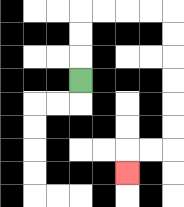{'start': '[3, 3]', 'end': '[5, 7]', 'path_directions': 'U,U,U,R,R,R,R,D,D,D,D,D,D,L,L,D', 'path_coordinates': '[[3, 3], [3, 2], [3, 1], [3, 0], [4, 0], [5, 0], [6, 0], [7, 0], [7, 1], [7, 2], [7, 3], [7, 4], [7, 5], [7, 6], [6, 6], [5, 6], [5, 7]]'}